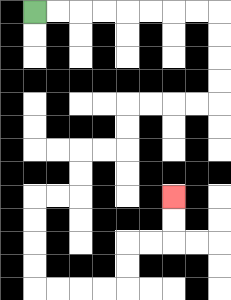{'start': '[1, 0]', 'end': '[7, 8]', 'path_directions': 'R,R,R,R,R,R,R,R,D,D,D,D,L,L,L,L,D,D,L,L,D,D,L,L,D,D,D,D,R,R,R,R,U,U,R,R,U,U', 'path_coordinates': '[[1, 0], [2, 0], [3, 0], [4, 0], [5, 0], [6, 0], [7, 0], [8, 0], [9, 0], [9, 1], [9, 2], [9, 3], [9, 4], [8, 4], [7, 4], [6, 4], [5, 4], [5, 5], [5, 6], [4, 6], [3, 6], [3, 7], [3, 8], [2, 8], [1, 8], [1, 9], [1, 10], [1, 11], [1, 12], [2, 12], [3, 12], [4, 12], [5, 12], [5, 11], [5, 10], [6, 10], [7, 10], [7, 9], [7, 8]]'}